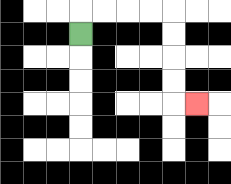{'start': '[3, 1]', 'end': '[8, 4]', 'path_directions': 'U,R,R,R,R,D,D,D,D,R', 'path_coordinates': '[[3, 1], [3, 0], [4, 0], [5, 0], [6, 0], [7, 0], [7, 1], [7, 2], [7, 3], [7, 4], [8, 4]]'}